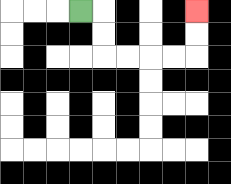{'start': '[3, 0]', 'end': '[8, 0]', 'path_directions': 'R,D,D,R,R,R,R,U,U', 'path_coordinates': '[[3, 0], [4, 0], [4, 1], [4, 2], [5, 2], [6, 2], [7, 2], [8, 2], [8, 1], [8, 0]]'}